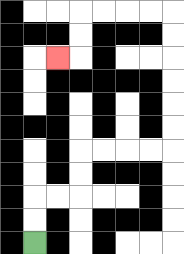{'start': '[1, 10]', 'end': '[2, 2]', 'path_directions': 'U,U,R,R,U,U,R,R,R,R,U,U,U,U,U,U,L,L,L,L,D,D,L', 'path_coordinates': '[[1, 10], [1, 9], [1, 8], [2, 8], [3, 8], [3, 7], [3, 6], [4, 6], [5, 6], [6, 6], [7, 6], [7, 5], [7, 4], [7, 3], [7, 2], [7, 1], [7, 0], [6, 0], [5, 0], [4, 0], [3, 0], [3, 1], [3, 2], [2, 2]]'}